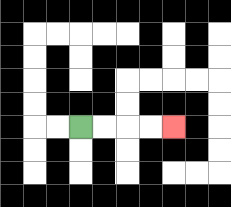{'start': '[3, 5]', 'end': '[7, 5]', 'path_directions': 'R,R,R,R', 'path_coordinates': '[[3, 5], [4, 5], [5, 5], [6, 5], [7, 5]]'}